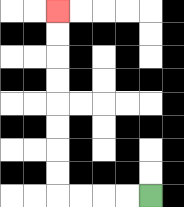{'start': '[6, 8]', 'end': '[2, 0]', 'path_directions': 'L,L,L,L,U,U,U,U,U,U,U,U', 'path_coordinates': '[[6, 8], [5, 8], [4, 8], [3, 8], [2, 8], [2, 7], [2, 6], [2, 5], [2, 4], [2, 3], [2, 2], [2, 1], [2, 0]]'}